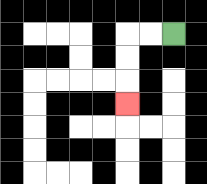{'start': '[7, 1]', 'end': '[5, 4]', 'path_directions': 'L,L,D,D,D', 'path_coordinates': '[[7, 1], [6, 1], [5, 1], [5, 2], [5, 3], [5, 4]]'}